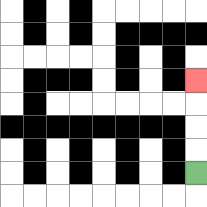{'start': '[8, 7]', 'end': '[8, 3]', 'path_directions': 'U,U,U,U', 'path_coordinates': '[[8, 7], [8, 6], [8, 5], [8, 4], [8, 3]]'}